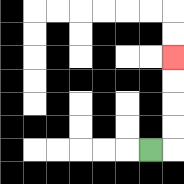{'start': '[6, 6]', 'end': '[7, 2]', 'path_directions': 'R,U,U,U,U', 'path_coordinates': '[[6, 6], [7, 6], [7, 5], [7, 4], [7, 3], [7, 2]]'}